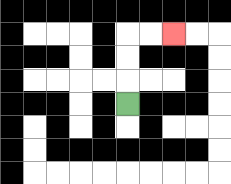{'start': '[5, 4]', 'end': '[7, 1]', 'path_directions': 'U,U,U,R,R', 'path_coordinates': '[[5, 4], [5, 3], [5, 2], [5, 1], [6, 1], [7, 1]]'}